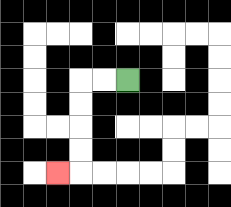{'start': '[5, 3]', 'end': '[2, 7]', 'path_directions': 'L,L,D,D,D,D,L', 'path_coordinates': '[[5, 3], [4, 3], [3, 3], [3, 4], [3, 5], [3, 6], [3, 7], [2, 7]]'}